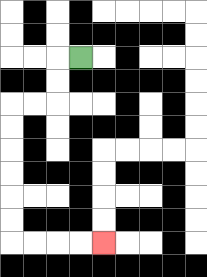{'start': '[3, 2]', 'end': '[4, 10]', 'path_directions': 'L,D,D,L,L,D,D,D,D,D,D,R,R,R,R', 'path_coordinates': '[[3, 2], [2, 2], [2, 3], [2, 4], [1, 4], [0, 4], [0, 5], [0, 6], [0, 7], [0, 8], [0, 9], [0, 10], [1, 10], [2, 10], [3, 10], [4, 10]]'}